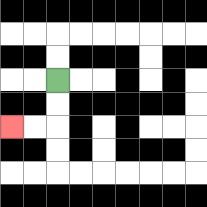{'start': '[2, 3]', 'end': '[0, 5]', 'path_directions': 'D,D,L,L', 'path_coordinates': '[[2, 3], [2, 4], [2, 5], [1, 5], [0, 5]]'}